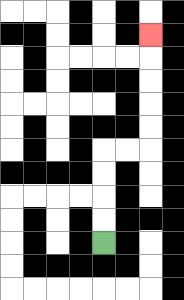{'start': '[4, 10]', 'end': '[6, 1]', 'path_directions': 'U,U,U,U,R,R,U,U,U,U,U', 'path_coordinates': '[[4, 10], [4, 9], [4, 8], [4, 7], [4, 6], [5, 6], [6, 6], [6, 5], [6, 4], [6, 3], [6, 2], [6, 1]]'}